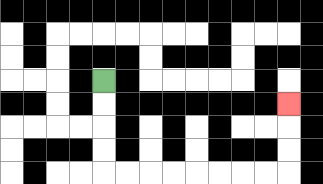{'start': '[4, 3]', 'end': '[12, 4]', 'path_directions': 'D,D,D,D,R,R,R,R,R,R,R,R,U,U,U', 'path_coordinates': '[[4, 3], [4, 4], [4, 5], [4, 6], [4, 7], [5, 7], [6, 7], [7, 7], [8, 7], [9, 7], [10, 7], [11, 7], [12, 7], [12, 6], [12, 5], [12, 4]]'}